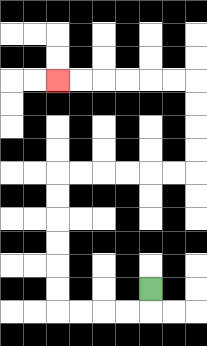{'start': '[6, 12]', 'end': '[2, 3]', 'path_directions': 'D,L,L,L,L,U,U,U,U,U,U,R,R,R,R,R,R,U,U,U,U,L,L,L,L,L,L', 'path_coordinates': '[[6, 12], [6, 13], [5, 13], [4, 13], [3, 13], [2, 13], [2, 12], [2, 11], [2, 10], [2, 9], [2, 8], [2, 7], [3, 7], [4, 7], [5, 7], [6, 7], [7, 7], [8, 7], [8, 6], [8, 5], [8, 4], [8, 3], [7, 3], [6, 3], [5, 3], [4, 3], [3, 3], [2, 3]]'}